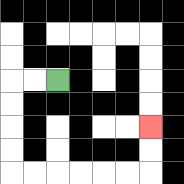{'start': '[2, 3]', 'end': '[6, 5]', 'path_directions': 'L,L,D,D,D,D,R,R,R,R,R,R,U,U', 'path_coordinates': '[[2, 3], [1, 3], [0, 3], [0, 4], [0, 5], [0, 6], [0, 7], [1, 7], [2, 7], [3, 7], [4, 7], [5, 7], [6, 7], [6, 6], [6, 5]]'}